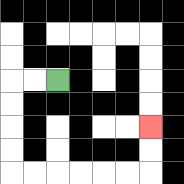{'start': '[2, 3]', 'end': '[6, 5]', 'path_directions': 'L,L,D,D,D,D,R,R,R,R,R,R,U,U', 'path_coordinates': '[[2, 3], [1, 3], [0, 3], [0, 4], [0, 5], [0, 6], [0, 7], [1, 7], [2, 7], [3, 7], [4, 7], [5, 7], [6, 7], [6, 6], [6, 5]]'}